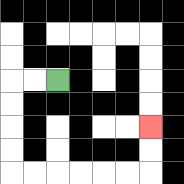{'start': '[2, 3]', 'end': '[6, 5]', 'path_directions': 'L,L,D,D,D,D,R,R,R,R,R,R,U,U', 'path_coordinates': '[[2, 3], [1, 3], [0, 3], [0, 4], [0, 5], [0, 6], [0, 7], [1, 7], [2, 7], [3, 7], [4, 7], [5, 7], [6, 7], [6, 6], [6, 5]]'}